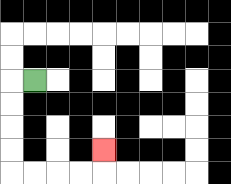{'start': '[1, 3]', 'end': '[4, 6]', 'path_directions': 'L,D,D,D,D,R,R,R,R,U', 'path_coordinates': '[[1, 3], [0, 3], [0, 4], [0, 5], [0, 6], [0, 7], [1, 7], [2, 7], [3, 7], [4, 7], [4, 6]]'}